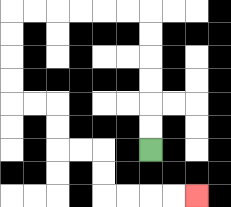{'start': '[6, 6]', 'end': '[8, 8]', 'path_directions': 'U,U,U,U,U,U,L,L,L,L,L,L,D,D,D,D,R,R,D,D,R,R,D,D,R,R,R,R', 'path_coordinates': '[[6, 6], [6, 5], [6, 4], [6, 3], [6, 2], [6, 1], [6, 0], [5, 0], [4, 0], [3, 0], [2, 0], [1, 0], [0, 0], [0, 1], [0, 2], [0, 3], [0, 4], [1, 4], [2, 4], [2, 5], [2, 6], [3, 6], [4, 6], [4, 7], [4, 8], [5, 8], [6, 8], [7, 8], [8, 8]]'}